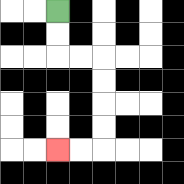{'start': '[2, 0]', 'end': '[2, 6]', 'path_directions': 'D,D,R,R,D,D,D,D,L,L', 'path_coordinates': '[[2, 0], [2, 1], [2, 2], [3, 2], [4, 2], [4, 3], [4, 4], [4, 5], [4, 6], [3, 6], [2, 6]]'}